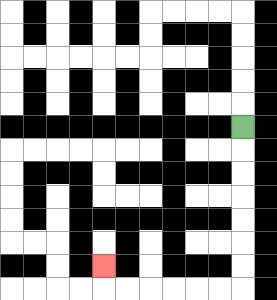{'start': '[10, 5]', 'end': '[4, 11]', 'path_directions': 'D,D,D,D,D,D,D,L,L,L,L,L,L,U', 'path_coordinates': '[[10, 5], [10, 6], [10, 7], [10, 8], [10, 9], [10, 10], [10, 11], [10, 12], [9, 12], [8, 12], [7, 12], [6, 12], [5, 12], [4, 12], [4, 11]]'}